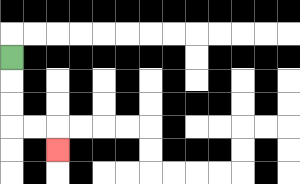{'start': '[0, 2]', 'end': '[2, 6]', 'path_directions': 'D,D,D,R,R,D', 'path_coordinates': '[[0, 2], [0, 3], [0, 4], [0, 5], [1, 5], [2, 5], [2, 6]]'}